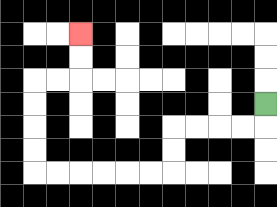{'start': '[11, 4]', 'end': '[3, 1]', 'path_directions': 'D,L,L,L,L,D,D,L,L,L,L,L,L,U,U,U,U,R,R,U,U', 'path_coordinates': '[[11, 4], [11, 5], [10, 5], [9, 5], [8, 5], [7, 5], [7, 6], [7, 7], [6, 7], [5, 7], [4, 7], [3, 7], [2, 7], [1, 7], [1, 6], [1, 5], [1, 4], [1, 3], [2, 3], [3, 3], [3, 2], [3, 1]]'}